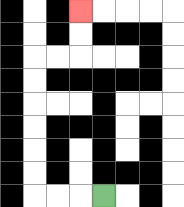{'start': '[4, 8]', 'end': '[3, 0]', 'path_directions': 'L,L,L,U,U,U,U,U,U,R,R,U,U', 'path_coordinates': '[[4, 8], [3, 8], [2, 8], [1, 8], [1, 7], [1, 6], [1, 5], [1, 4], [1, 3], [1, 2], [2, 2], [3, 2], [3, 1], [3, 0]]'}